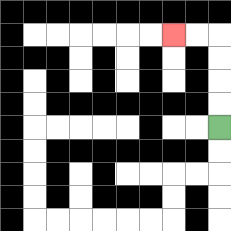{'start': '[9, 5]', 'end': '[7, 1]', 'path_directions': 'U,U,U,U,L,L', 'path_coordinates': '[[9, 5], [9, 4], [9, 3], [9, 2], [9, 1], [8, 1], [7, 1]]'}